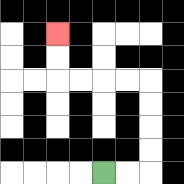{'start': '[4, 7]', 'end': '[2, 1]', 'path_directions': 'R,R,U,U,U,U,L,L,L,L,U,U', 'path_coordinates': '[[4, 7], [5, 7], [6, 7], [6, 6], [6, 5], [6, 4], [6, 3], [5, 3], [4, 3], [3, 3], [2, 3], [2, 2], [2, 1]]'}